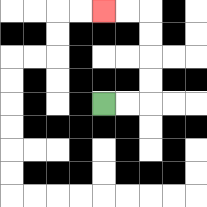{'start': '[4, 4]', 'end': '[4, 0]', 'path_directions': 'R,R,U,U,U,U,L,L', 'path_coordinates': '[[4, 4], [5, 4], [6, 4], [6, 3], [6, 2], [6, 1], [6, 0], [5, 0], [4, 0]]'}